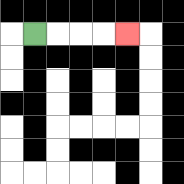{'start': '[1, 1]', 'end': '[5, 1]', 'path_directions': 'R,R,R,R', 'path_coordinates': '[[1, 1], [2, 1], [3, 1], [4, 1], [5, 1]]'}